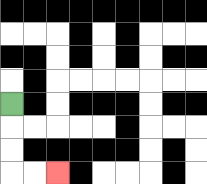{'start': '[0, 4]', 'end': '[2, 7]', 'path_directions': 'D,D,D,R,R', 'path_coordinates': '[[0, 4], [0, 5], [0, 6], [0, 7], [1, 7], [2, 7]]'}